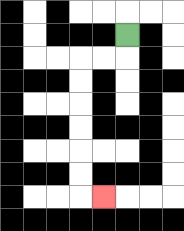{'start': '[5, 1]', 'end': '[4, 8]', 'path_directions': 'D,L,L,D,D,D,D,D,D,R', 'path_coordinates': '[[5, 1], [5, 2], [4, 2], [3, 2], [3, 3], [3, 4], [3, 5], [3, 6], [3, 7], [3, 8], [4, 8]]'}